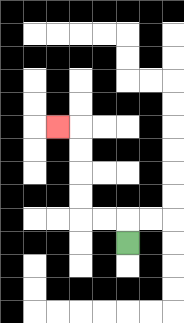{'start': '[5, 10]', 'end': '[2, 5]', 'path_directions': 'U,L,L,U,U,U,U,L', 'path_coordinates': '[[5, 10], [5, 9], [4, 9], [3, 9], [3, 8], [3, 7], [3, 6], [3, 5], [2, 5]]'}